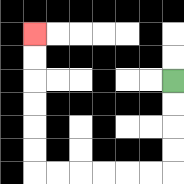{'start': '[7, 3]', 'end': '[1, 1]', 'path_directions': 'D,D,D,D,L,L,L,L,L,L,U,U,U,U,U,U', 'path_coordinates': '[[7, 3], [7, 4], [7, 5], [7, 6], [7, 7], [6, 7], [5, 7], [4, 7], [3, 7], [2, 7], [1, 7], [1, 6], [1, 5], [1, 4], [1, 3], [1, 2], [1, 1]]'}